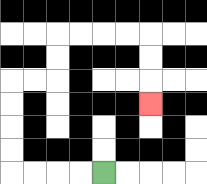{'start': '[4, 7]', 'end': '[6, 4]', 'path_directions': 'L,L,L,L,U,U,U,U,R,R,U,U,R,R,R,R,D,D,D', 'path_coordinates': '[[4, 7], [3, 7], [2, 7], [1, 7], [0, 7], [0, 6], [0, 5], [0, 4], [0, 3], [1, 3], [2, 3], [2, 2], [2, 1], [3, 1], [4, 1], [5, 1], [6, 1], [6, 2], [6, 3], [6, 4]]'}